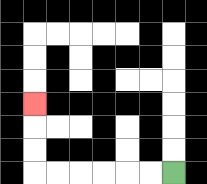{'start': '[7, 7]', 'end': '[1, 4]', 'path_directions': 'L,L,L,L,L,L,U,U,U', 'path_coordinates': '[[7, 7], [6, 7], [5, 7], [4, 7], [3, 7], [2, 7], [1, 7], [1, 6], [1, 5], [1, 4]]'}